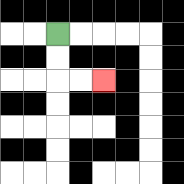{'start': '[2, 1]', 'end': '[4, 3]', 'path_directions': 'D,D,R,R', 'path_coordinates': '[[2, 1], [2, 2], [2, 3], [3, 3], [4, 3]]'}